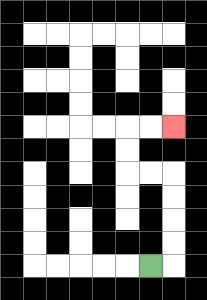{'start': '[6, 11]', 'end': '[7, 5]', 'path_directions': 'R,U,U,U,U,L,L,U,U,R,R', 'path_coordinates': '[[6, 11], [7, 11], [7, 10], [7, 9], [7, 8], [7, 7], [6, 7], [5, 7], [5, 6], [5, 5], [6, 5], [7, 5]]'}